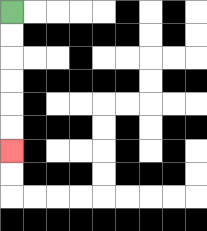{'start': '[0, 0]', 'end': '[0, 6]', 'path_directions': 'D,D,D,D,D,D', 'path_coordinates': '[[0, 0], [0, 1], [0, 2], [0, 3], [0, 4], [0, 5], [0, 6]]'}